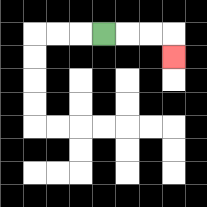{'start': '[4, 1]', 'end': '[7, 2]', 'path_directions': 'R,R,R,D', 'path_coordinates': '[[4, 1], [5, 1], [6, 1], [7, 1], [7, 2]]'}